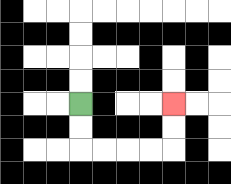{'start': '[3, 4]', 'end': '[7, 4]', 'path_directions': 'D,D,R,R,R,R,U,U', 'path_coordinates': '[[3, 4], [3, 5], [3, 6], [4, 6], [5, 6], [6, 6], [7, 6], [7, 5], [7, 4]]'}